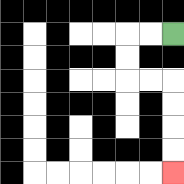{'start': '[7, 1]', 'end': '[7, 7]', 'path_directions': 'L,L,D,D,R,R,D,D,D,D', 'path_coordinates': '[[7, 1], [6, 1], [5, 1], [5, 2], [5, 3], [6, 3], [7, 3], [7, 4], [7, 5], [7, 6], [7, 7]]'}